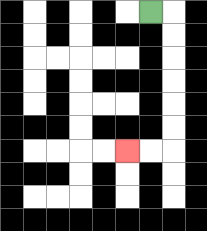{'start': '[6, 0]', 'end': '[5, 6]', 'path_directions': 'R,D,D,D,D,D,D,L,L', 'path_coordinates': '[[6, 0], [7, 0], [7, 1], [7, 2], [7, 3], [7, 4], [7, 5], [7, 6], [6, 6], [5, 6]]'}